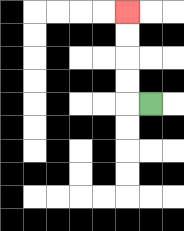{'start': '[6, 4]', 'end': '[5, 0]', 'path_directions': 'L,U,U,U,U', 'path_coordinates': '[[6, 4], [5, 4], [5, 3], [5, 2], [5, 1], [5, 0]]'}